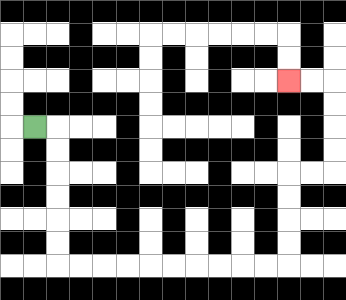{'start': '[1, 5]', 'end': '[12, 3]', 'path_directions': 'R,D,D,D,D,D,D,R,R,R,R,R,R,R,R,R,R,U,U,U,U,R,R,U,U,U,U,L,L', 'path_coordinates': '[[1, 5], [2, 5], [2, 6], [2, 7], [2, 8], [2, 9], [2, 10], [2, 11], [3, 11], [4, 11], [5, 11], [6, 11], [7, 11], [8, 11], [9, 11], [10, 11], [11, 11], [12, 11], [12, 10], [12, 9], [12, 8], [12, 7], [13, 7], [14, 7], [14, 6], [14, 5], [14, 4], [14, 3], [13, 3], [12, 3]]'}